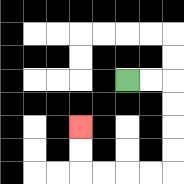{'start': '[5, 3]', 'end': '[3, 5]', 'path_directions': 'R,R,D,D,D,D,L,L,L,L,U,U', 'path_coordinates': '[[5, 3], [6, 3], [7, 3], [7, 4], [7, 5], [7, 6], [7, 7], [6, 7], [5, 7], [4, 7], [3, 7], [3, 6], [3, 5]]'}